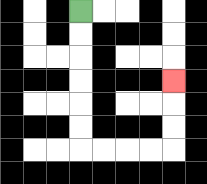{'start': '[3, 0]', 'end': '[7, 3]', 'path_directions': 'D,D,D,D,D,D,R,R,R,R,U,U,U', 'path_coordinates': '[[3, 0], [3, 1], [3, 2], [3, 3], [3, 4], [3, 5], [3, 6], [4, 6], [5, 6], [6, 6], [7, 6], [7, 5], [7, 4], [7, 3]]'}